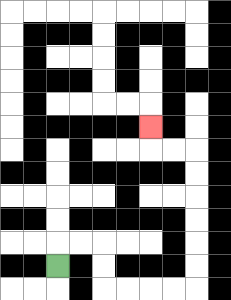{'start': '[2, 11]', 'end': '[6, 5]', 'path_directions': 'U,R,R,D,D,R,R,R,R,U,U,U,U,U,U,L,L,U', 'path_coordinates': '[[2, 11], [2, 10], [3, 10], [4, 10], [4, 11], [4, 12], [5, 12], [6, 12], [7, 12], [8, 12], [8, 11], [8, 10], [8, 9], [8, 8], [8, 7], [8, 6], [7, 6], [6, 6], [6, 5]]'}